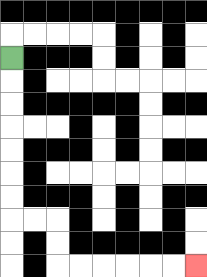{'start': '[0, 2]', 'end': '[8, 11]', 'path_directions': 'D,D,D,D,D,D,D,R,R,D,D,R,R,R,R,R,R', 'path_coordinates': '[[0, 2], [0, 3], [0, 4], [0, 5], [0, 6], [0, 7], [0, 8], [0, 9], [1, 9], [2, 9], [2, 10], [2, 11], [3, 11], [4, 11], [5, 11], [6, 11], [7, 11], [8, 11]]'}